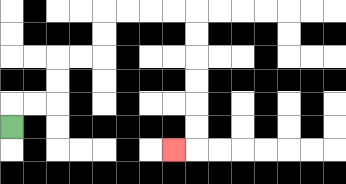{'start': '[0, 5]', 'end': '[7, 6]', 'path_directions': 'U,R,R,U,U,R,R,U,U,R,R,R,R,D,D,D,D,D,D,L', 'path_coordinates': '[[0, 5], [0, 4], [1, 4], [2, 4], [2, 3], [2, 2], [3, 2], [4, 2], [4, 1], [4, 0], [5, 0], [6, 0], [7, 0], [8, 0], [8, 1], [8, 2], [8, 3], [8, 4], [8, 5], [8, 6], [7, 6]]'}